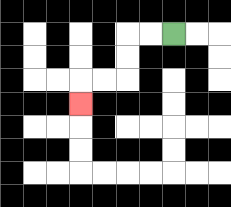{'start': '[7, 1]', 'end': '[3, 4]', 'path_directions': 'L,L,D,D,L,L,D', 'path_coordinates': '[[7, 1], [6, 1], [5, 1], [5, 2], [5, 3], [4, 3], [3, 3], [3, 4]]'}